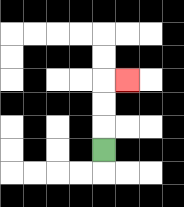{'start': '[4, 6]', 'end': '[5, 3]', 'path_directions': 'U,U,U,R', 'path_coordinates': '[[4, 6], [4, 5], [4, 4], [4, 3], [5, 3]]'}